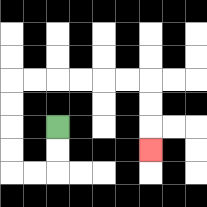{'start': '[2, 5]', 'end': '[6, 6]', 'path_directions': 'D,D,L,L,U,U,U,U,R,R,R,R,R,R,D,D,D', 'path_coordinates': '[[2, 5], [2, 6], [2, 7], [1, 7], [0, 7], [0, 6], [0, 5], [0, 4], [0, 3], [1, 3], [2, 3], [3, 3], [4, 3], [5, 3], [6, 3], [6, 4], [6, 5], [6, 6]]'}